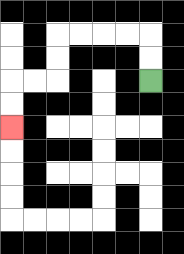{'start': '[6, 3]', 'end': '[0, 5]', 'path_directions': 'U,U,L,L,L,L,D,D,L,L,D,D', 'path_coordinates': '[[6, 3], [6, 2], [6, 1], [5, 1], [4, 1], [3, 1], [2, 1], [2, 2], [2, 3], [1, 3], [0, 3], [0, 4], [0, 5]]'}